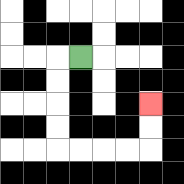{'start': '[3, 2]', 'end': '[6, 4]', 'path_directions': 'L,D,D,D,D,R,R,R,R,U,U', 'path_coordinates': '[[3, 2], [2, 2], [2, 3], [2, 4], [2, 5], [2, 6], [3, 6], [4, 6], [5, 6], [6, 6], [6, 5], [6, 4]]'}